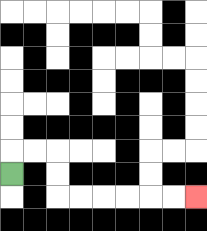{'start': '[0, 7]', 'end': '[8, 8]', 'path_directions': 'U,R,R,D,D,R,R,R,R,R,R', 'path_coordinates': '[[0, 7], [0, 6], [1, 6], [2, 6], [2, 7], [2, 8], [3, 8], [4, 8], [5, 8], [6, 8], [7, 8], [8, 8]]'}